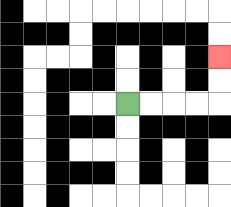{'start': '[5, 4]', 'end': '[9, 2]', 'path_directions': 'R,R,R,R,U,U', 'path_coordinates': '[[5, 4], [6, 4], [7, 4], [8, 4], [9, 4], [9, 3], [9, 2]]'}